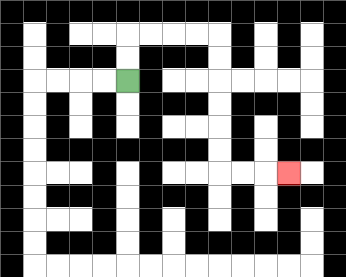{'start': '[5, 3]', 'end': '[12, 7]', 'path_directions': 'U,U,R,R,R,R,D,D,D,D,D,D,R,R,R', 'path_coordinates': '[[5, 3], [5, 2], [5, 1], [6, 1], [7, 1], [8, 1], [9, 1], [9, 2], [9, 3], [9, 4], [9, 5], [9, 6], [9, 7], [10, 7], [11, 7], [12, 7]]'}